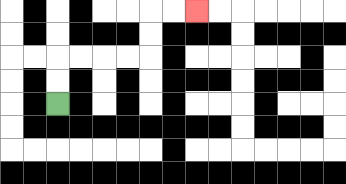{'start': '[2, 4]', 'end': '[8, 0]', 'path_directions': 'U,U,R,R,R,R,U,U,R,R', 'path_coordinates': '[[2, 4], [2, 3], [2, 2], [3, 2], [4, 2], [5, 2], [6, 2], [6, 1], [6, 0], [7, 0], [8, 0]]'}